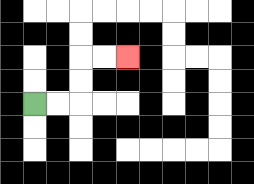{'start': '[1, 4]', 'end': '[5, 2]', 'path_directions': 'R,R,U,U,R,R', 'path_coordinates': '[[1, 4], [2, 4], [3, 4], [3, 3], [3, 2], [4, 2], [5, 2]]'}